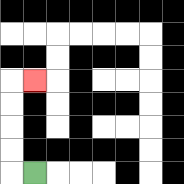{'start': '[1, 7]', 'end': '[1, 3]', 'path_directions': 'L,U,U,U,U,R', 'path_coordinates': '[[1, 7], [0, 7], [0, 6], [0, 5], [0, 4], [0, 3], [1, 3]]'}